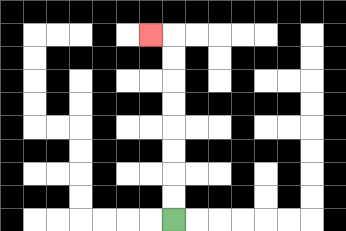{'start': '[7, 9]', 'end': '[6, 1]', 'path_directions': 'U,U,U,U,U,U,U,U,L', 'path_coordinates': '[[7, 9], [7, 8], [7, 7], [7, 6], [7, 5], [7, 4], [7, 3], [7, 2], [7, 1], [6, 1]]'}